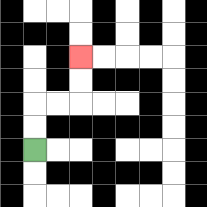{'start': '[1, 6]', 'end': '[3, 2]', 'path_directions': 'U,U,R,R,U,U', 'path_coordinates': '[[1, 6], [1, 5], [1, 4], [2, 4], [3, 4], [3, 3], [3, 2]]'}